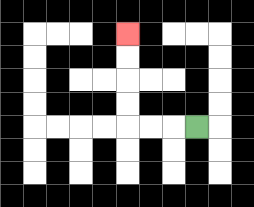{'start': '[8, 5]', 'end': '[5, 1]', 'path_directions': 'L,L,L,U,U,U,U', 'path_coordinates': '[[8, 5], [7, 5], [6, 5], [5, 5], [5, 4], [5, 3], [5, 2], [5, 1]]'}